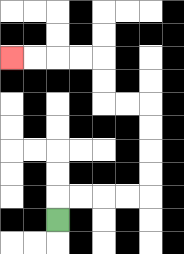{'start': '[2, 9]', 'end': '[0, 2]', 'path_directions': 'U,R,R,R,R,U,U,U,U,L,L,U,U,L,L,L,L', 'path_coordinates': '[[2, 9], [2, 8], [3, 8], [4, 8], [5, 8], [6, 8], [6, 7], [6, 6], [6, 5], [6, 4], [5, 4], [4, 4], [4, 3], [4, 2], [3, 2], [2, 2], [1, 2], [0, 2]]'}